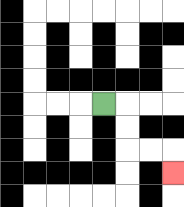{'start': '[4, 4]', 'end': '[7, 7]', 'path_directions': 'R,D,D,R,R,D', 'path_coordinates': '[[4, 4], [5, 4], [5, 5], [5, 6], [6, 6], [7, 6], [7, 7]]'}